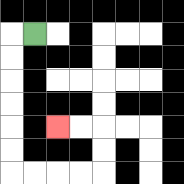{'start': '[1, 1]', 'end': '[2, 5]', 'path_directions': 'L,D,D,D,D,D,D,R,R,R,R,U,U,L,L', 'path_coordinates': '[[1, 1], [0, 1], [0, 2], [0, 3], [0, 4], [0, 5], [0, 6], [0, 7], [1, 7], [2, 7], [3, 7], [4, 7], [4, 6], [4, 5], [3, 5], [2, 5]]'}